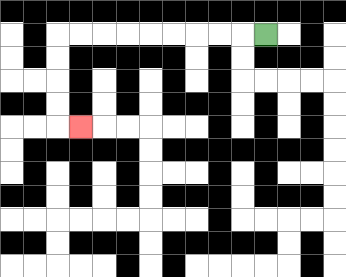{'start': '[11, 1]', 'end': '[3, 5]', 'path_directions': 'L,L,L,L,L,L,L,L,L,D,D,D,D,R', 'path_coordinates': '[[11, 1], [10, 1], [9, 1], [8, 1], [7, 1], [6, 1], [5, 1], [4, 1], [3, 1], [2, 1], [2, 2], [2, 3], [2, 4], [2, 5], [3, 5]]'}